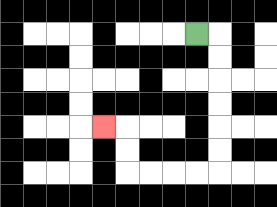{'start': '[8, 1]', 'end': '[4, 5]', 'path_directions': 'R,D,D,D,D,D,D,L,L,L,L,U,U,L', 'path_coordinates': '[[8, 1], [9, 1], [9, 2], [9, 3], [9, 4], [9, 5], [9, 6], [9, 7], [8, 7], [7, 7], [6, 7], [5, 7], [5, 6], [5, 5], [4, 5]]'}